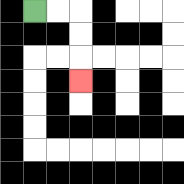{'start': '[1, 0]', 'end': '[3, 3]', 'path_directions': 'R,R,D,D,D', 'path_coordinates': '[[1, 0], [2, 0], [3, 0], [3, 1], [3, 2], [3, 3]]'}